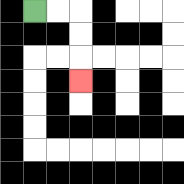{'start': '[1, 0]', 'end': '[3, 3]', 'path_directions': 'R,R,D,D,D', 'path_coordinates': '[[1, 0], [2, 0], [3, 0], [3, 1], [3, 2], [3, 3]]'}